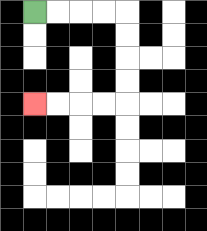{'start': '[1, 0]', 'end': '[1, 4]', 'path_directions': 'R,R,R,R,D,D,D,D,L,L,L,L', 'path_coordinates': '[[1, 0], [2, 0], [3, 0], [4, 0], [5, 0], [5, 1], [5, 2], [5, 3], [5, 4], [4, 4], [3, 4], [2, 4], [1, 4]]'}